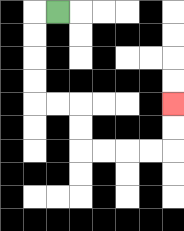{'start': '[2, 0]', 'end': '[7, 4]', 'path_directions': 'L,D,D,D,D,R,R,D,D,R,R,R,R,U,U', 'path_coordinates': '[[2, 0], [1, 0], [1, 1], [1, 2], [1, 3], [1, 4], [2, 4], [3, 4], [3, 5], [3, 6], [4, 6], [5, 6], [6, 6], [7, 6], [7, 5], [7, 4]]'}